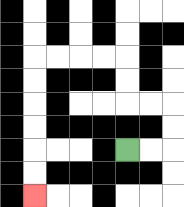{'start': '[5, 6]', 'end': '[1, 8]', 'path_directions': 'R,R,U,U,L,L,U,U,L,L,L,L,D,D,D,D,D,D', 'path_coordinates': '[[5, 6], [6, 6], [7, 6], [7, 5], [7, 4], [6, 4], [5, 4], [5, 3], [5, 2], [4, 2], [3, 2], [2, 2], [1, 2], [1, 3], [1, 4], [1, 5], [1, 6], [1, 7], [1, 8]]'}